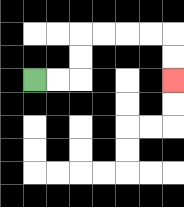{'start': '[1, 3]', 'end': '[7, 3]', 'path_directions': 'R,R,U,U,R,R,R,R,D,D', 'path_coordinates': '[[1, 3], [2, 3], [3, 3], [3, 2], [3, 1], [4, 1], [5, 1], [6, 1], [7, 1], [7, 2], [7, 3]]'}